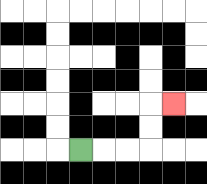{'start': '[3, 6]', 'end': '[7, 4]', 'path_directions': 'R,R,R,U,U,R', 'path_coordinates': '[[3, 6], [4, 6], [5, 6], [6, 6], [6, 5], [6, 4], [7, 4]]'}